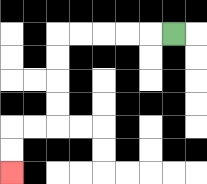{'start': '[7, 1]', 'end': '[0, 7]', 'path_directions': 'L,L,L,L,L,D,D,D,D,L,L,D,D', 'path_coordinates': '[[7, 1], [6, 1], [5, 1], [4, 1], [3, 1], [2, 1], [2, 2], [2, 3], [2, 4], [2, 5], [1, 5], [0, 5], [0, 6], [0, 7]]'}